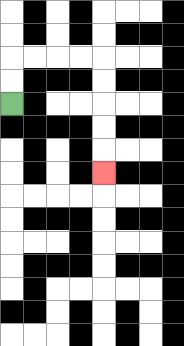{'start': '[0, 4]', 'end': '[4, 7]', 'path_directions': 'U,U,R,R,R,R,D,D,D,D,D', 'path_coordinates': '[[0, 4], [0, 3], [0, 2], [1, 2], [2, 2], [3, 2], [4, 2], [4, 3], [4, 4], [4, 5], [4, 6], [4, 7]]'}